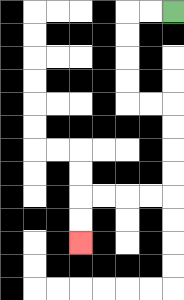{'start': '[7, 0]', 'end': '[3, 10]', 'path_directions': 'L,L,D,D,D,D,R,R,D,D,D,D,L,L,L,L,D,D', 'path_coordinates': '[[7, 0], [6, 0], [5, 0], [5, 1], [5, 2], [5, 3], [5, 4], [6, 4], [7, 4], [7, 5], [7, 6], [7, 7], [7, 8], [6, 8], [5, 8], [4, 8], [3, 8], [3, 9], [3, 10]]'}